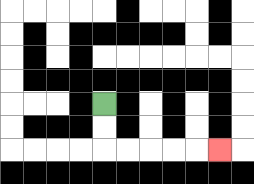{'start': '[4, 4]', 'end': '[9, 6]', 'path_directions': 'D,D,R,R,R,R,R', 'path_coordinates': '[[4, 4], [4, 5], [4, 6], [5, 6], [6, 6], [7, 6], [8, 6], [9, 6]]'}